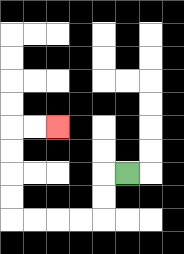{'start': '[5, 7]', 'end': '[2, 5]', 'path_directions': 'L,D,D,L,L,L,L,U,U,U,U,R,R', 'path_coordinates': '[[5, 7], [4, 7], [4, 8], [4, 9], [3, 9], [2, 9], [1, 9], [0, 9], [0, 8], [0, 7], [0, 6], [0, 5], [1, 5], [2, 5]]'}